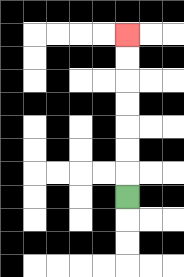{'start': '[5, 8]', 'end': '[5, 1]', 'path_directions': 'U,U,U,U,U,U,U', 'path_coordinates': '[[5, 8], [5, 7], [5, 6], [5, 5], [5, 4], [5, 3], [5, 2], [5, 1]]'}